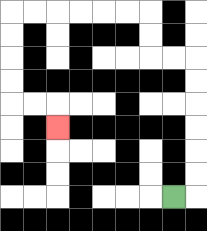{'start': '[7, 8]', 'end': '[2, 5]', 'path_directions': 'R,U,U,U,U,U,U,L,L,U,U,L,L,L,L,L,L,D,D,D,D,R,R,D', 'path_coordinates': '[[7, 8], [8, 8], [8, 7], [8, 6], [8, 5], [8, 4], [8, 3], [8, 2], [7, 2], [6, 2], [6, 1], [6, 0], [5, 0], [4, 0], [3, 0], [2, 0], [1, 0], [0, 0], [0, 1], [0, 2], [0, 3], [0, 4], [1, 4], [2, 4], [2, 5]]'}